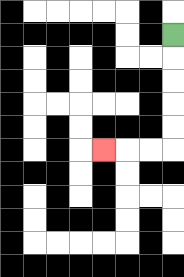{'start': '[7, 1]', 'end': '[4, 6]', 'path_directions': 'D,D,D,D,D,L,L,L', 'path_coordinates': '[[7, 1], [7, 2], [7, 3], [7, 4], [7, 5], [7, 6], [6, 6], [5, 6], [4, 6]]'}